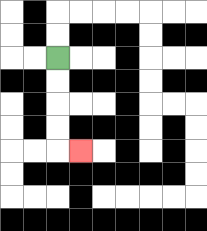{'start': '[2, 2]', 'end': '[3, 6]', 'path_directions': 'D,D,D,D,R', 'path_coordinates': '[[2, 2], [2, 3], [2, 4], [2, 5], [2, 6], [3, 6]]'}